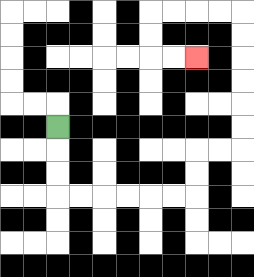{'start': '[2, 5]', 'end': '[8, 2]', 'path_directions': 'D,D,D,R,R,R,R,R,R,U,U,R,R,U,U,U,U,U,U,L,L,L,L,D,D,R,R', 'path_coordinates': '[[2, 5], [2, 6], [2, 7], [2, 8], [3, 8], [4, 8], [5, 8], [6, 8], [7, 8], [8, 8], [8, 7], [8, 6], [9, 6], [10, 6], [10, 5], [10, 4], [10, 3], [10, 2], [10, 1], [10, 0], [9, 0], [8, 0], [7, 0], [6, 0], [6, 1], [6, 2], [7, 2], [8, 2]]'}